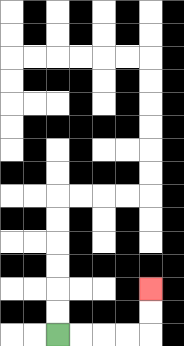{'start': '[2, 14]', 'end': '[6, 12]', 'path_directions': 'R,R,R,R,U,U', 'path_coordinates': '[[2, 14], [3, 14], [4, 14], [5, 14], [6, 14], [6, 13], [6, 12]]'}